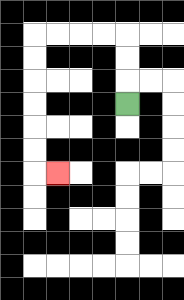{'start': '[5, 4]', 'end': '[2, 7]', 'path_directions': 'U,U,U,L,L,L,L,D,D,D,D,D,D,R', 'path_coordinates': '[[5, 4], [5, 3], [5, 2], [5, 1], [4, 1], [3, 1], [2, 1], [1, 1], [1, 2], [1, 3], [1, 4], [1, 5], [1, 6], [1, 7], [2, 7]]'}